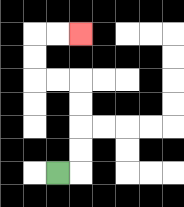{'start': '[2, 7]', 'end': '[3, 1]', 'path_directions': 'R,U,U,U,U,L,L,U,U,R,R', 'path_coordinates': '[[2, 7], [3, 7], [3, 6], [3, 5], [3, 4], [3, 3], [2, 3], [1, 3], [1, 2], [1, 1], [2, 1], [3, 1]]'}